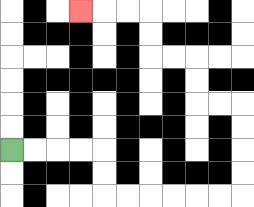{'start': '[0, 6]', 'end': '[3, 0]', 'path_directions': 'R,R,R,R,D,D,R,R,R,R,R,R,U,U,U,U,L,L,U,U,L,L,U,U,L,L,L', 'path_coordinates': '[[0, 6], [1, 6], [2, 6], [3, 6], [4, 6], [4, 7], [4, 8], [5, 8], [6, 8], [7, 8], [8, 8], [9, 8], [10, 8], [10, 7], [10, 6], [10, 5], [10, 4], [9, 4], [8, 4], [8, 3], [8, 2], [7, 2], [6, 2], [6, 1], [6, 0], [5, 0], [4, 0], [3, 0]]'}